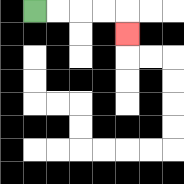{'start': '[1, 0]', 'end': '[5, 1]', 'path_directions': 'R,R,R,R,D', 'path_coordinates': '[[1, 0], [2, 0], [3, 0], [4, 0], [5, 0], [5, 1]]'}